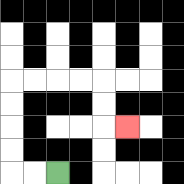{'start': '[2, 7]', 'end': '[5, 5]', 'path_directions': 'L,L,U,U,U,U,R,R,R,R,D,D,R', 'path_coordinates': '[[2, 7], [1, 7], [0, 7], [0, 6], [0, 5], [0, 4], [0, 3], [1, 3], [2, 3], [3, 3], [4, 3], [4, 4], [4, 5], [5, 5]]'}